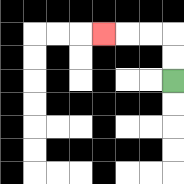{'start': '[7, 3]', 'end': '[4, 1]', 'path_directions': 'U,U,L,L,L', 'path_coordinates': '[[7, 3], [7, 2], [7, 1], [6, 1], [5, 1], [4, 1]]'}